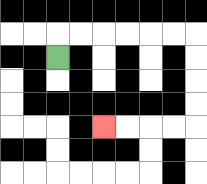{'start': '[2, 2]', 'end': '[4, 5]', 'path_directions': 'U,R,R,R,R,R,R,D,D,D,D,L,L,L,L', 'path_coordinates': '[[2, 2], [2, 1], [3, 1], [4, 1], [5, 1], [6, 1], [7, 1], [8, 1], [8, 2], [8, 3], [8, 4], [8, 5], [7, 5], [6, 5], [5, 5], [4, 5]]'}